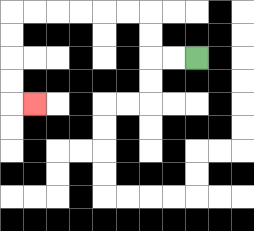{'start': '[8, 2]', 'end': '[1, 4]', 'path_directions': 'L,L,U,U,L,L,L,L,L,L,D,D,D,D,R', 'path_coordinates': '[[8, 2], [7, 2], [6, 2], [6, 1], [6, 0], [5, 0], [4, 0], [3, 0], [2, 0], [1, 0], [0, 0], [0, 1], [0, 2], [0, 3], [0, 4], [1, 4]]'}